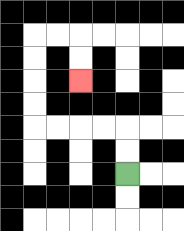{'start': '[5, 7]', 'end': '[3, 3]', 'path_directions': 'U,U,L,L,L,L,U,U,U,U,R,R,D,D', 'path_coordinates': '[[5, 7], [5, 6], [5, 5], [4, 5], [3, 5], [2, 5], [1, 5], [1, 4], [1, 3], [1, 2], [1, 1], [2, 1], [3, 1], [3, 2], [3, 3]]'}